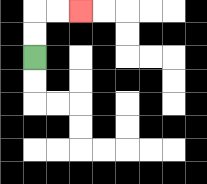{'start': '[1, 2]', 'end': '[3, 0]', 'path_directions': 'U,U,R,R', 'path_coordinates': '[[1, 2], [1, 1], [1, 0], [2, 0], [3, 0]]'}